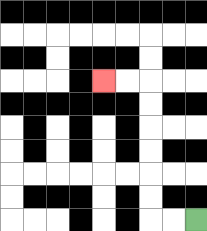{'start': '[8, 9]', 'end': '[4, 3]', 'path_directions': 'L,L,U,U,U,U,U,U,L,L', 'path_coordinates': '[[8, 9], [7, 9], [6, 9], [6, 8], [6, 7], [6, 6], [6, 5], [6, 4], [6, 3], [5, 3], [4, 3]]'}